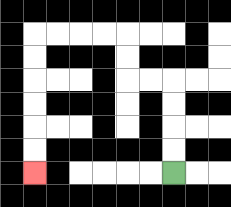{'start': '[7, 7]', 'end': '[1, 7]', 'path_directions': 'U,U,U,U,L,L,U,U,L,L,L,L,D,D,D,D,D,D', 'path_coordinates': '[[7, 7], [7, 6], [7, 5], [7, 4], [7, 3], [6, 3], [5, 3], [5, 2], [5, 1], [4, 1], [3, 1], [2, 1], [1, 1], [1, 2], [1, 3], [1, 4], [1, 5], [1, 6], [1, 7]]'}